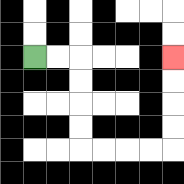{'start': '[1, 2]', 'end': '[7, 2]', 'path_directions': 'R,R,D,D,D,D,R,R,R,R,U,U,U,U', 'path_coordinates': '[[1, 2], [2, 2], [3, 2], [3, 3], [3, 4], [3, 5], [3, 6], [4, 6], [5, 6], [6, 6], [7, 6], [7, 5], [7, 4], [7, 3], [7, 2]]'}